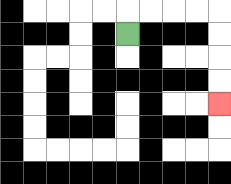{'start': '[5, 1]', 'end': '[9, 4]', 'path_directions': 'U,R,R,R,R,D,D,D,D', 'path_coordinates': '[[5, 1], [5, 0], [6, 0], [7, 0], [8, 0], [9, 0], [9, 1], [9, 2], [9, 3], [9, 4]]'}